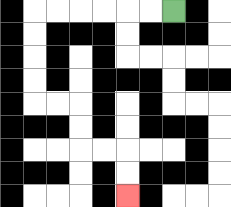{'start': '[7, 0]', 'end': '[5, 8]', 'path_directions': 'L,L,L,L,L,L,D,D,D,D,R,R,D,D,R,R,D,D', 'path_coordinates': '[[7, 0], [6, 0], [5, 0], [4, 0], [3, 0], [2, 0], [1, 0], [1, 1], [1, 2], [1, 3], [1, 4], [2, 4], [3, 4], [3, 5], [3, 6], [4, 6], [5, 6], [5, 7], [5, 8]]'}